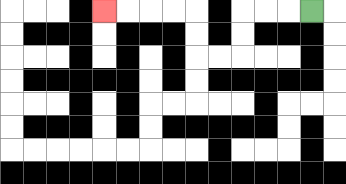{'start': '[13, 0]', 'end': '[4, 0]', 'path_directions': 'L,L,L,D,D,L,L,U,U,L,L,L,L', 'path_coordinates': '[[13, 0], [12, 0], [11, 0], [10, 0], [10, 1], [10, 2], [9, 2], [8, 2], [8, 1], [8, 0], [7, 0], [6, 0], [5, 0], [4, 0]]'}